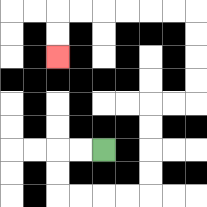{'start': '[4, 6]', 'end': '[2, 2]', 'path_directions': 'L,L,D,D,R,R,R,R,U,U,U,U,R,R,U,U,U,U,L,L,L,L,L,L,D,D', 'path_coordinates': '[[4, 6], [3, 6], [2, 6], [2, 7], [2, 8], [3, 8], [4, 8], [5, 8], [6, 8], [6, 7], [6, 6], [6, 5], [6, 4], [7, 4], [8, 4], [8, 3], [8, 2], [8, 1], [8, 0], [7, 0], [6, 0], [5, 0], [4, 0], [3, 0], [2, 0], [2, 1], [2, 2]]'}